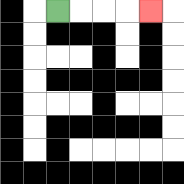{'start': '[2, 0]', 'end': '[6, 0]', 'path_directions': 'R,R,R,R', 'path_coordinates': '[[2, 0], [3, 0], [4, 0], [5, 0], [6, 0]]'}